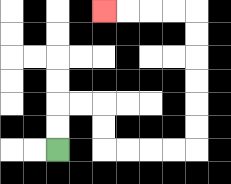{'start': '[2, 6]', 'end': '[4, 0]', 'path_directions': 'U,U,R,R,D,D,R,R,R,R,U,U,U,U,U,U,L,L,L,L', 'path_coordinates': '[[2, 6], [2, 5], [2, 4], [3, 4], [4, 4], [4, 5], [4, 6], [5, 6], [6, 6], [7, 6], [8, 6], [8, 5], [8, 4], [8, 3], [8, 2], [8, 1], [8, 0], [7, 0], [6, 0], [5, 0], [4, 0]]'}